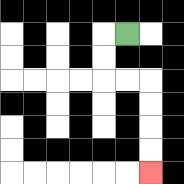{'start': '[5, 1]', 'end': '[6, 7]', 'path_directions': 'L,D,D,R,R,D,D,D,D', 'path_coordinates': '[[5, 1], [4, 1], [4, 2], [4, 3], [5, 3], [6, 3], [6, 4], [6, 5], [6, 6], [6, 7]]'}